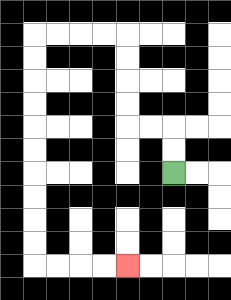{'start': '[7, 7]', 'end': '[5, 11]', 'path_directions': 'U,U,L,L,U,U,U,U,L,L,L,L,D,D,D,D,D,D,D,D,D,D,R,R,R,R', 'path_coordinates': '[[7, 7], [7, 6], [7, 5], [6, 5], [5, 5], [5, 4], [5, 3], [5, 2], [5, 1], [4, 1], [3, 1], [2, 1], [1, 1], [1, 2], [1, 3], [1, 4], [1, 5], [1, 6], [1, 7], [1, 8], [1, 9], [1, 10], [1, 11], [2, 11], [3, 11], [4, 11], [5, 11]]'}